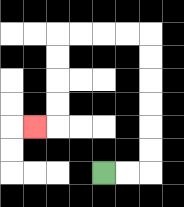{'start': '[4, 7]', 'end': '[1, 5]', 'path_directions': 'R,R,U,U,U,U,U,U,L,L,L,L,D,D,D,D,L', 'path_coordinates': '[[4, 7], [5, 7], [6, 7], [6, 6], [6, 5], [6, 4], [6, 3], [6, 2], [6, 1], [5, 1], [4, 1], [3, 1], [2, 1], [2, 2], [2, 3], [2, 4], [2, 5], [1, 5]]'}